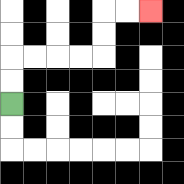{'start': '[0, 4]', 'end': '[6, 0]', 'path_directions': 'U,U,R,R,R,R,U,U,R,R', 'path_coordinates': '[[0, 4], [0, 3], [0, 2], [1, 2], [2, 2], [3, 2], [4, 2], [4, 1], [4, 0], [5, 0], [6, 0]]'}